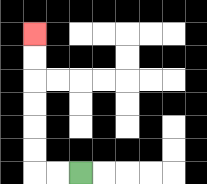{'start': '[3, 7]', 'end': '[1, 1]', 'path_directions': 'L,L,U,U,U,U,U,U', 'path_coordinates': '[[3, 7], [2, 7], [1, 7], [1, 6], [1, 5], [1, 4], [1, 3], [1, 2], [1, 1]]'}